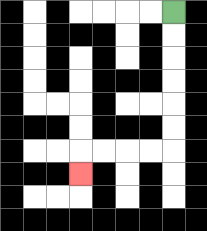{'start': '[7, 0]', 'end': '[3, 7]', 'path_directions': 'D,D,D,D,D,D,L,L,L,L,D', 'path_coordinates': '[[7, 0], [7, 1], [7, 2], [7, 3], [7, 4], [7, 5], [7, 6], [6, 6], [5, 6], [4, 6], [3, 6], [3, 7]]'}